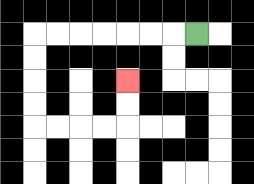{'start': '[8, 1]', 'end': '[5, 3]', 'path_directions': 'L,L,L,L,L,L,L,D,D,D,D,R,R,R,R,U,U', 'path_coordinates': '[[8, 1], [7, 1], [6, 1], [5, 1], [4, 1], [3, 1], [2, 1], [1, 1], [1, 2], [1, 3], [1, 4], [1, 5], [2, 5], [3, 5], [4, 5], [5, 5], [5, 4], [5, 3]]'}